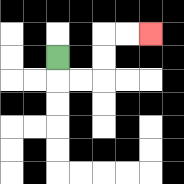{'start': '[2, 2]', 'end': '[6, 1]', 'path_directions': 'D,R,R,U,U,R,R', 'path_coordinates': '[[2, 2], [2, 3], [3, 3], [4, 3], [4, 2], [4, 1], [5, 1], [6, 1]]'}